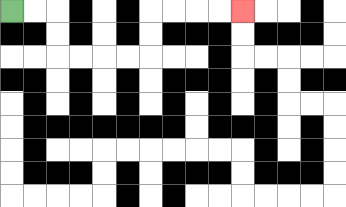{'start': '[0, 0]', 'end': '[10, 0]', 'path_directions': 'R,R,D,D,R,R,R,R,U,U,R,R,R,R', 'path_coordinates': '[[0, 0], [1, 0], [2, 0], [2, 1], [2, 2], [3, 2], [4, 2], [5, 2], [6, 2], [6, 1], [6, 0], [7, 0], [8, 0], [9, 0], [10, 0]]'}